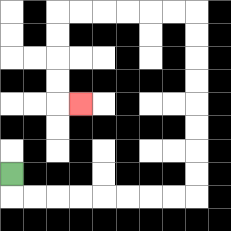{'start': '[0, 7]', 'end': '[3, 4]', 'path_directions': 'D,R,R,R,R,R,R,R,R,U,U,U,U,U,U,U,U,L,L,L,L,L,L,D,D,D,D,R', 'path_coordinates': '[[0, 7], [0, 8], [1, 8], [2, 8], [3, 8], [4, 8], [5, 8], [6, 8], [7, 8], [8, 8], [8, 7], [8, 6], [8, 5], [8, 4], [8, 3], [8, 2], [8, 1], [8, 0], [7, 0], [6, 0], [5, 0], [4, 0], [3, 0], [2, 0], [2, 1], [2, 2], [2, 3], [2, 4], [3, 4]]'}